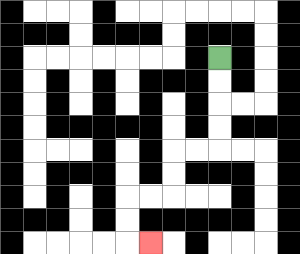{'start': '[9, 2]', 'end': '[6, 10]', 'path_directions': 'D,D,D,D,L,L,D,D,L,L,D,D,R', 'path_coordinates': '[[9, 2], [9, 3], [9, 4], [9, 5], [9, 6], [8, 6], [7, 6], [7, 7], [7, 8], [6, 8], [5, 8], [5, 9], [5, 10], [6, 10]]'}